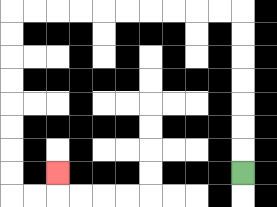{'start': '[10, 7]', 'end': '[2, 7]', 'path_directions': 'U,U,U,U,U,U,U,L,L,L,L,L,L,L,L,L,L,D,D,D,D,D,D,D,D,R,R,U', 'path_coordinates': '[[10, 7], [10, 6], [10, 5], [10, 4], [10, 3], [10, 2], [10, 1], [10, 0], [9, 0], [8, 0], [7, 0], [6, 0], [5, 0], [4, 0], [3, 0], [2, 0], [1, 0], [0, 0], [0, 1], [0, 2], [0, 3], [0, 4], [0, 5], [0, 6], [0, 7], [0, 8], [1, 8], [2, 8], [2, 7]]'}